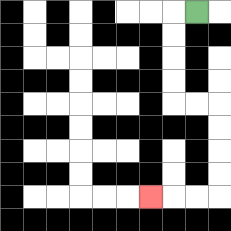{'start': '[8, 0]', 'end': '[6, 8]', 'path_directions': 'L,D,D,D,D,R,R,D,D,D,D,L,L,L', 'path_coordinates': '[[8, 0], [7, 0], [7, 1], [7, 2], [7, 3], [7, 4], [8, 4], [9, 4], [9, 5], [9, 6], [9, 7], [9, 8], [8, 8], [7, 8], [6, 8]]'}